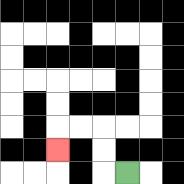{'start': '[5, 7]', 'end': '[2, 6]', 'path_directions': 'L,U,U,L,L,D', 'path_coordinates': '[[5, 7], [4, 7], [4, 6], [4, 5], [3, 5], [2, 5], [2, 6]]'}